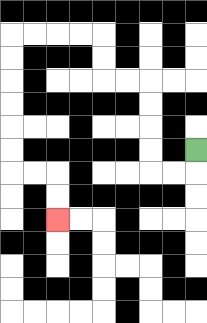{'start': '[8, 6]', 'end': '[2, 9]', 'path_directions': 'D,L,L,U,U,U,U,L,L,U,U,L,L,L,L,D,D,D,D,D,D,R,R,D,D', 'path_coordinates': '[[8, 6], [8, 7], [7, 7], [6, 7], [6, 6], [6, 5], [6, 4], [6, 3], [5, 3], [4, 3], [4, 2], [4, 1], [3, 1], [2, 1], [1, 1], [0, 1], [0, 2], [0, 3], [0, 4], [0, 5], [0, 6], [0, 7], [1, 7], [2, 7], [2, 8], [2, 9]]'}